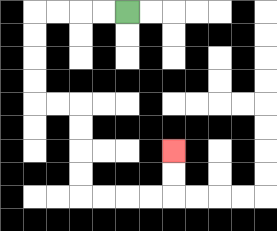{'start': '[5, 0]', 'end': '[7, 6]', 'path_directions': 'L,L,L,L,D,D,D,D,R,R,D,D,D,D,R,R,R,R,U,U', 'path_coordinates': '[[5, 0], [4, 0], [3, 0], [2, 0], [1, 0], [1, 1], [1, 2], [1, 3], [1, 4], [2, 4], [3, 4], [3, 5], [3, 6], [3, 7], [3, 8], [4, 8], [5, 8], [6, 8], [7, 8], [7, 7], [7, 6]]'}